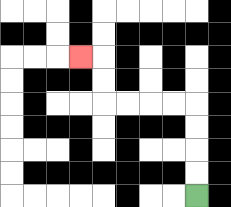{'start': '[8, 8]', 'end': '[3, 2]', 'path_directions': 'U,U,U,U,L,L,L,L,U,U,L', 'path_coordinates': '[[8, 8], [8, 7], [8, 6], [8, 5], [8, 4], [7, 4], [6, 4], [5, 4], [4, 4], [4, 3], [4, 2], [3, 2]]'}